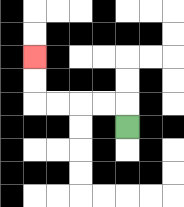{'start': '[5, 5]', 'end': '[1, 2]', 'path_directions': 'U,L,L,L,L,U,U', 'path_coordinates': '[[5, 5], [5, 4], [4, 4], [3, 4], [2, 4], [1, 4], [1, 3], [1, 2]]'}